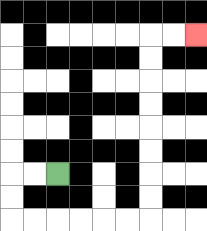{'start': '[2, 7]', 'end': '[8, 1]', 'path_directions': 'L,L,D,D,R,R,R,R,R,R,U,U,U,U,U,U,U,U,R,R', 'path_coordinates': '[[2, 7], [1, 7], [0, 7], [0, 8], [0, 9], [1, 9], [2, 9], [3, 9], [4, 9], [5, 9], [6, 9], [6, 8], [6, 7], [6, 6], [6, 5], [6, 4], [6, 3], [6, 2], [6, 1], [7, 1], [8, 1]]'}